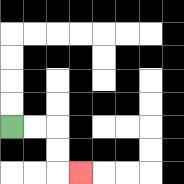{'start': '[0, 5]', 'end': '[3, 7]', 'path_directions': 'R,R,D,D,R', 'path_coordinates': '[[0, 5], [1, 5], [2, 5], [2, 6], [2, 7], [3, 7]]'}